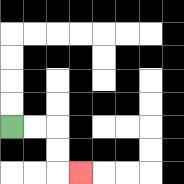{'start': '[0, 5]', 'end': '[3, 7]', 'path_directions': 'R,R,D,D,R', 'path_coordinates': '[[0, 5], [1, 5], [2, 5], [2, 6], [2, 7], [3, 7]]'}